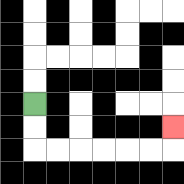{'start': '[1, 4]', 'end': '[7, 5]', 'path_directions': 'D,D,R,R,R,R,R,R,U', 'path_coordinates': '[[1, 4], [1, 5], [1, 6], [2, 6], [3, 6], [4, 6], [5, 6], [6, 6], [7, 6], [7, 5]]'}